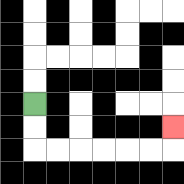{'start': '[1, 4]', 'end': '[7, 5]', 'path_directions': 'D,D,R,R,R,R,R,R,U', 'path_coordinates': '[[1, 4], [1, 5], [1, 6], [2, 6], [3, 6], [4, 6], [5, 6], [6, 6], [7, 6], [7, 5]]'}